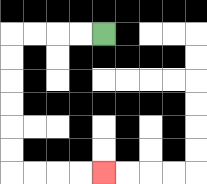{'start': '[4, 1]', 'end': '[4, 7]', 'path_directions': 'L,L,L,L,D,D,D,D,D,D,R,R,R,R', 'path_coordinates': '[[4, 1], [3, 1], [2, 1], [1, 1], [0, 1], [0, 2], [0, 3], [0, 4], [0, 5], [0, 6], [0, 7], [1, 7], [2, 7], [3, 7], [4, 7]]'}